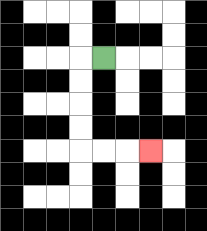{'start': '[4, 2]', 'end': '[6, 6]', 'path_directions': 'L,D,D,D,D,R,R,R', 'path_coordinates': '[[4, 2], [3, 2], [3, 3], [3, 4], [3, 5], [3, 6], [4, 6], [5, 6], [6, 6]]'}